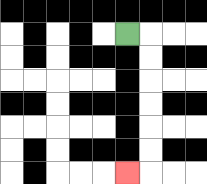{'start': '[5, 1]', 'end': '[5, 7]', 'path_directions': 'R,D,D,D,D,D,D,L', 'path_coordinates': '[[5, 1], [6, 1], [6, 2], [6, 3], [6, 4], [6, 5], [6, 6], [6, 7], [5, 7]]'}